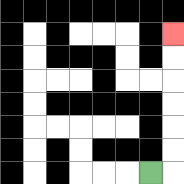{'start': '[6, 7]', 'end': '[7, 1]', 'path_directions': 'R,U,U,U,U,U,U', 'path_coordinates': '[[6, 7], [7, 7], [7, 6], [7, 5], [7, 4], [7, 3], [7, 2], [7, 1]]'}